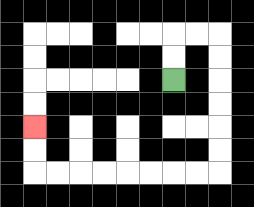{'start': '[7, 3]', 'end': '[1, 5]', 'path_directions': 'U,U,R,R,D,D,D,D,D,D,L,L,L,L,L,L,L,L,U,U', 'path_coordinates': '[[7, 3], [7, 2], [7, 1], [8, 1], [9, 1], [9, 2], [9, 3], [9, 4], [9, 5], [9, 6], [9, 7], [8, 7], [7, 7], [6, 7], [5, 7], [4, 7], [3, 7], [2, 7], [1, 7], [1, 6], [1, 5]]'}